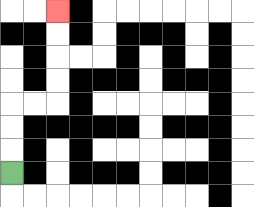{'start': '[0, 7]', 'end': '[2, 0]', 'path_directions': 'U,U,U,R,R,U,U,U,U', 'path_coordinates': '[[0, 7], [0, 6], [0, 5], [0, 4], [1, 4], [2, 4], [2, 3], [2, 2], [2, 1], [2, 0]]'}